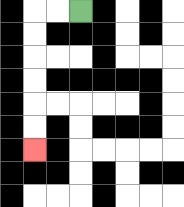{'start': '[3, 0]', 'end': '[1, 6]', 'path_directions': 'L,L,D,D,D,D,D,D', 'path_coordinates': '[[3, 0], [2, 0], [1, 0], [1, 1], [1, 2], [1, 3], [1, 4], [1, 5], [1, 6]]'}